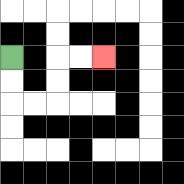{'start': '[0, 2]', 'end': '[4, 2]', 'path_directions': 'D,D,R,R,U,U,R,R', 'path_coordinates': '[[0, 2], [0, 3], [0, 4], [1, 4], [2, 4], [2, 3], [2, 2], [3, 2], [4, 2]]'}